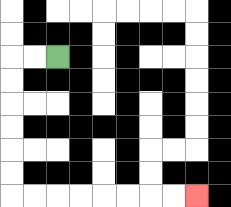{'start': '[2, 2]', 'end': '[8, 8]', 'path_directions': 'L,L,D,D,D,D,D,D,R,R,R,R,R,R,R,R', 'path_coordinates': '[[2, 2], [1, 2], [0, 2], [0, 3], [0, 4], [0, 5], [0, 6], [0, 7], [0, 8], [1, 8], [2, 8], [3, 8], [4, 8], [5, 8], [6, 8], [7, 8], [8, 8]]'}